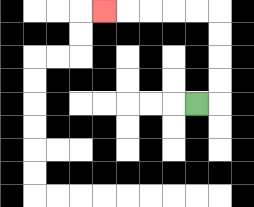{'start': '[8, 4]', 'end': '[4, 0]', 'path_directions': 'R,U,U,U,U,L,L,L,L,L', 'path_coordinates': '[[8, 4], [9, 4], [9, 3], [9, 2], [9, 1], [9, 0], [8, 0], [7, 0], [6, 0], [5, 0], [4, 0]]'}